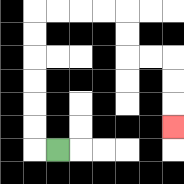{'start': '[2, 6]', 'end': '[7, 5]', 'path_directions': 'L,U,U,U,U,U,U,R,R,R,R,D,D,R,R,D,D,D', 'path_coordinates': '[[2, 6], [1, 6], [1, 5], [1, 4], [1, 3], [1, 2], [1, 1], [1, 0], [2, 0], [3, 0], [4, 0], [5, 0], [5, 1], [5, 2], [6, 2], [7, 2], [7, 3], [7, 4], [7, 5]]'}